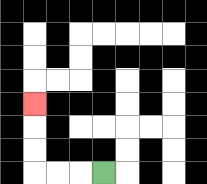{'start': '[4, 7]', 'end': '[1, 4]', 'path_directions': 'L,L,L,U,U,U', 'path_coordinates': '[[4, 7], [3, 7], [2, 7], [1, 7], [1, 6], [1, 5], [1, 4]]'}